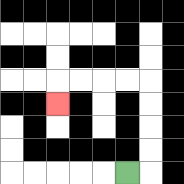{'start': '[5, 7]', 'end': '[2, 4]', 'path_directions': 'R,U,U,U,U,L,L,L,L,D', 'path_coordinates': '[[5, 7], [6, 7], [6, 6], [6, 5], [6, 4], [6, 3], [5, 3], [4, 3], [3, 3], [2, 3], [2, 4]]'}